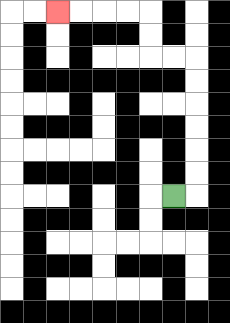{'start': '[7, 8]', 'end': '[2, 0]', 'path_directions': 'R,U,U,U,U,U,U,L,L,U,U,L,L,L,L', 'path_coordinates': '[[7, 8], [8, 8], [8, 7], [8, 6], [8, 5], [8, 4], [8, 3], [8, 2], [7, 2], [6, 2], [6, 1], [6, 0], [5, 0], [4, 0], [3, 0], [2, 0]]'}